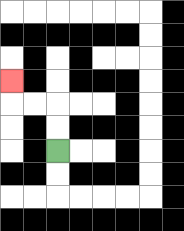{'start': '[2, 6]', 'end': '[0, 3]', 'path_directions': 'U,U,L,L,U', 'path_coordinates': '[[2, 6], [2, 5], [2, 4], [1, 4], [0, 4], [0, 3]]'}